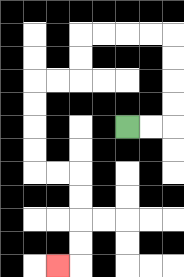{'start': '[5, 5]', 'end': '[2, 11]', 'path_directions': 'R,R,U,U,U,U,L,L,L,L,D,D,L,L,D,D,D,D,R,R,D,D,D,D,L', 'path_coordinates': '[[5, 5], [6, 5], [7, 5], [7, 4], [7, 3], [7, 2], [7, 1], [6, 1], [5, 1], [4, 1], [3, 1], [3, 2], [3, 3], [2, 3], [1, 3], [1, 4], [1, 5], [1, 6], [1, 7], [2, 7], [3, 7], [3, 8], [3, 9], [3, 10], [3, 11], [2, 11]]'}